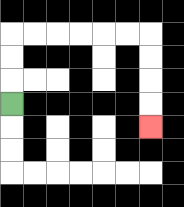{'start': '[0, 4]', 'end': '[6, 5]', 'path_directions': 'U,U,U,R,R,R,R,R,R,D,D,D,D', 'path_coordinates': '[[0, 4], [0, 3], [0, 2], [0, 1], [1, 1], [2, 1], [3, 1], [4, 1], [5, 1], [6, 1], [6, 2], [6, 3], [6, 4], [6, 5]]'}